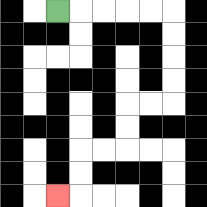{'start': '[2, 0]', 'end': '[2, 8]', 'path_directions': 'R,R,R,R,R,D,D,D,D,L,L,D,D,L,L,D,D,L', 'path_coordinates': '[[2, 0], [3, 0], [4, 0], [5, 0], [6, 0], [7, 0], [7, 1], [7, 2], [7, 3], [7, 4], [6, 4], [5, 4], [5, 5], [5, 6], [4, 6], [3, 6], [3, 7], [3, 8], [2, 8]]'}